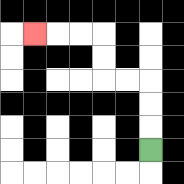{'start': '[6, 6]', 'end': '[1, 1]', 'path_directions': 'U,U,U,L,L,U,U,L,L,L', 'path_coordinates': '[[6, 6], [6, 5], [6, 4], [6, 3], [5, 3], [4, 3], [4, 2], [4, 1], [3, 1], [2, 1], [1, 1]]'}